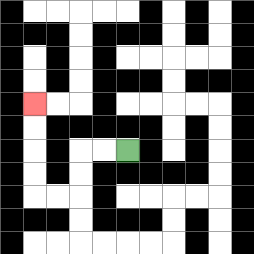{'start': '[5, 6]', 'end': '[1, 4]', 'path_directions': 'L,L,D,D,L,L,U,U,U,U', 'path_coordinates': '[[5, 6], [4, 6], [3, 6], [3, 7], [3, 8], [2, 8], [1, 8], [1, 7], [1, 6], [1, 5], [1, 4]]'}